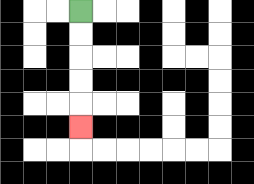{'start': '[3, 0]', 'end': '[3, 5]', 'path_directions': 'D,D,D,D,D', 'path_coordinates': '[[3, 0], [3, 1], [3, 2], [3, 3], [3, 4], [3, 5]]'}